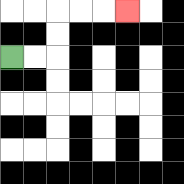{'start': '[0, 2]', 'end': '[5, 0]', 'path_directions': 'R,R,U,U,R,R,R', 'path_coordinates': '[[0, 2], [1, 2], [2, 2], [2, 1], [2, 0], [3, 0], [4, 0], [5, 0]]'}